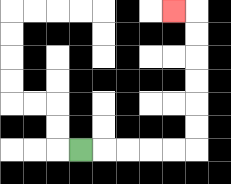{'start': '[3, 6]', 'end': '[7, 0]', 'path_directions': 'R,R,R,R,R,U,U,U,U,U,U,L', 'path_coordinates': '[[3, 6], [4, 6], [5, 6], [6, 6], [7, 6], [8, 6], [8, 5], [8, 4], [8, 3], [8, 2], [8, 1], [8, 0], [7, 0]]'}